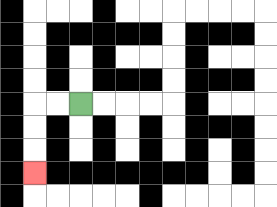{'start': '[3, 4]', 'end': '[1, 7]', 'path_directions': 'L,L,D,D,D', 'path_coordinates': '[[3, 4], [2, 4], [1, 4], [1, 5], [1, 6], [1, 7]]'}